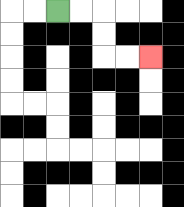{'start': '[2, 0]', 'end': '[6, 2]', 'path_directions': 'R,R,D,D,R,R', 'path_coordinates': '[[2, 0], [3, 0], [4, 0], [4, 1], [4, 2], [5, 2], [6, 2]]'}